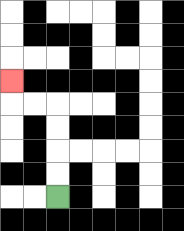{'start': '[2, 8]', 'end': '[0, 3]', 'path_directions': 'U,U,U,U,L,L,U', 'path_coordinates': '[[2, 8], [2, 7], [2, 6], [2, 5], [2, 4], [1, 4], [0, 4], [0, 3]]'}